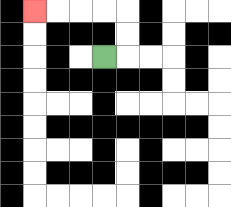{'start': '[4, 2]', 'end': '[1, 0]', 'path_directions': 'R,U,U,L,L,L,L', 'path_coordinates': '[[4, 2], [5, 2], [5, 1], [5, 0], [4, 0], [3, 0], [2, 0], [1, 0]]'}